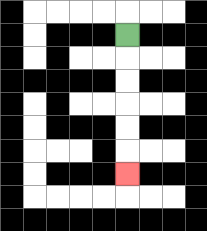{'start': '[5, 1]', 'end': '[5, 7]', 'path_directions': 'D,D,D,D,D,D', 'path_coordinates': '[[5, 1], [5, 2], [5, 3], [5, 4], [5, 5], [5, 6], [5, 7]]'}